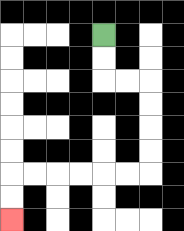{'start': '[4, 1]', 'end': '[0, 9]', 'path_directions': 'D,D,R,R,D,D,D,D,L,L,L,L,L,L,D,D', 'path_coordinates': '[[4, 1], [4, 2], [4, 3], [5, 3], [6, 3], [6, 4], [6, 5], [6, 6], [6, 7], [5, 7], [4, 7], [3, 7], [2, 7], [1, 7], [0, 7], [0, 8], [0, 9]]'}